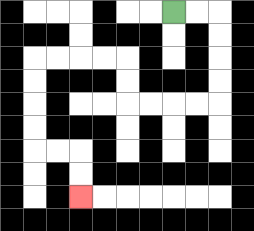{'start': '[7, 0]', 'end': '[3, 8]', 'path_directions': 'R,R,D,D,D,D,L,L,L,L,U,U,L,L,L,L,D,D,D,D,R,R,D,D', 'path_coordinates': '[[7, 0], [8, 0], [9, 0], [9, 1], [9, 2], [9, 3], [9, 4], [8, 4], [7, 4], [6, 4], [5, 4], [5, 3], [5, 2], [4, 2], [3, 2], [2, 2], [1, 2], [1, 3], [1, 4], [1, 5], [1, 6], [2, 6], [3, 6], [3, 7], [3, 8]]'}